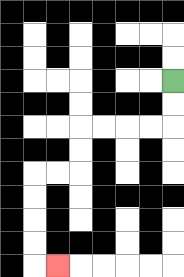{'start': '[7, 3]', 'end': '[2, 11]', 'path_directions': 'D,D,L,L,L,L,D,D,L,L,D,D,D,D,R', 'path_coordinates': '[[7, 3], [7, 4], [7, 5], [6, 5], [5, 5], [4, 5], [3, 5], [3, 6], [3, 7], [2, 7], [1, 7], [1, 8], [1, 9], [1, 10], [1, 11], [2, 11]]'}